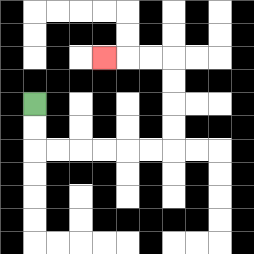{'start': '[1, 4]', 'end': '[4, 2]', 'path_directions': 'D,D,R,R,R,R,R,R,U,U,U,U,L,L,L', 'path_coordinates': '[[1, 4], [1, 5], [1, 6], [2, 6], [3, 6], [4, 6], [5, 6], [6, 6], [7, 6], [7, 5], [7, 4], [7, 3], [7, 2], [6, 2], [5, 2], [4, 2]]'}